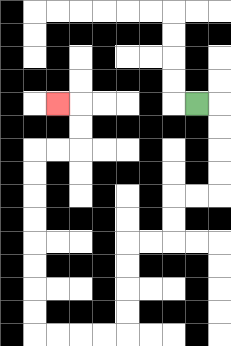{'start': '[8, 4]', 'end': '[2, 4]', 'path_directions': 'R,D,D,D,D,L,L,D,D,L,L,D,D,D,D,L,L,L,L,U,U,U,U,U,U,U,U,R,R,U,U,L', 'path_coordinates': '[[8, 4], [9, 4], [9, 5], [9, 6], [9, 7], [9, 8], [8, 8], [7, 8], [7, 9], [7, 10], [6, 10], [5, 10], [5, 11], [5, 12], [5, 13], [5, 14], [4, 14], [3, 14], [2, 14], [1, 14], [1, 13], [1, 12], [1, 11], [1, 10], [1, 9], [1, 8], [1, 7], [1, 6], [2, 6], [3, 6], [3, 5], [3, 4], [2, 4]]'}